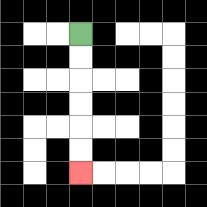{'start': '[3, 1]', 'end': '[3, 7]', 'path_directions': 'D,D,D,D,D,D', 'path_coordinates': '[[3, 1], [3, 2], [3, 3], [3, 4], [3, 5], [3, 6], [3, 7]]'}